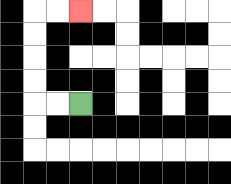{'start': '[3, 4]', 'end': '[3, 0]', 'path_directions': 'L,L,U,U,U,U,R,R', 'path_coordinates': '[[3, 4], [2, 4], [1, 4], [1, 3], [1, 2], [1, 1], [1, 0], [2, 0], [3, 0]]'}